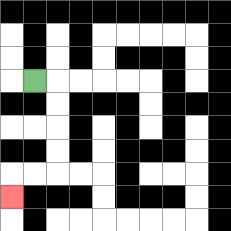{'start': '[1, 3]', 'end': '[0, 8]', 'path_directions': 'R,D,D,D,D,L,L,D', 'path_coordinates': '[[1, 3], [2, 3], [2, 4], [2, 5], [2, 6], [2, 7], [1, 7], [0, 7], [0, 8]]'}